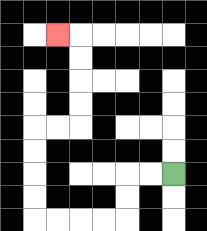{'start': '[7, 7]', 'end': '[2, 1]', 'path_directions': 'L,L,D,D,L,L,L,L,U,U,U,U,R,R,U,U,U,U,L', 'path_coordinates': '[[7, 7], [6, 7], [5, 7], [5, 8], [5, 9], [4, 9], [3, 9], [2, 9], [1, 9], [1, 8], [1, 7], [1, 6], [1, 5], [2, 5], [3, 5], [3, 4], [3, 3], [3, 2], [3, 1], [2, 1]]'}